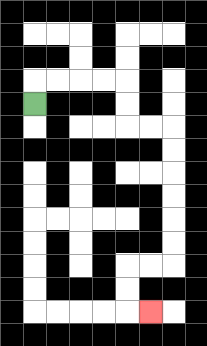{'start': '[1, 4]', 'end': '[6, 13]', 'path_directions': 'U,R,R,R,R,D,D,R,R,D,D,D,D,D,D,L,L,D,D,R', 'path_coordinates': '[[1, 4], [1, 3], [2, 3], [3, 3], [4, 3], [5, 3], [5, 4], [5, 5], [6, 5], [7, 5], [7, 6], [7, 7], [7, 8], [7, 9], [7, 10], [7, 11], [6, 11], [5, 11], [5, 12], [5, 13], [6, 13]]'}